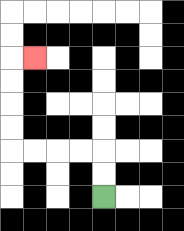{'start': '[4, 8]', 'end': '[1, 2]', 'path_directions': 'U,U,L,L,L,L,U,U,U,U,R', 'path_coordinates': '[[4, 8], [4, 7], [4, 6], [3, 6], [2, 6], [1, 6], [0, 6], [0, 5], [0, 4], [0, 3], [0, 2], [1, 2]]'}